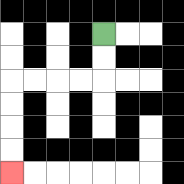{'start': '[4, 1]', 'end': '[0, 7]', 'path_directions': 'D,D,L,L,L,L,D,D,D,D', 'path_coordinates': '[[4, 1], [4, 2], [4, 3], [3, 3], [2, 3], [1, 3], [0, 3], [0, 4], [0, 5], [0, 6], [0, 7]]'}